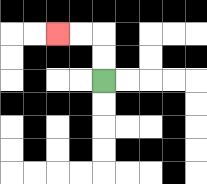{'start': '[4, 3]', 'end': '[2, 1]', 'path_directions': 'U,U,L,L', 'path_coordinates': '[[4, 3], [4, 2], [4, 1], [3, 1], [2, 1]]'}